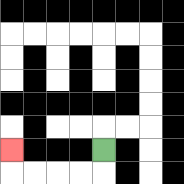{'start': '[4, 6]', 'end': '[0, 6]', 'path_directions': 'D,L,L,L,L,U', 'path_coordinates': '[[4, 6], [4, 7], [3, 7], [2, 7], [1, 7], [0, 7], [0, 6]]'}